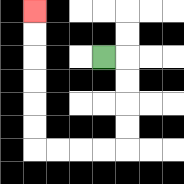{'start': '[4, 2]', 'end': '[1, 0]', 'path_directions': 'R,D,D,D,D,L,L,L,L,U,U,U,U,U,U', 'path_coordinates': '[[4, 2], [5, 2], [5, 3], [5, 4], [5, 5], [5, 6], [4, 6], [3, 6], [2, 6], [1, 6], [1, 5], [1, 4], [1, 3], [1, 2], [1, 1], [1, 0]]'}